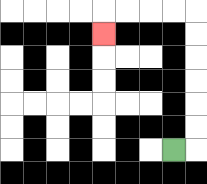{'start': '[7, 6]', 'end': '[4, 1]', 'path_directions': 'R,U,U,U,U,U,U,L,L,L,L,D', 'path_coordinates': '[[7, 6], [8, 6], [8, 5], [8, 4], [8, 3], [8, 2], [8, 1], [8, 0], [7, 0], [6, 0], [5, 0], [4, 0], [4, 1]]'}